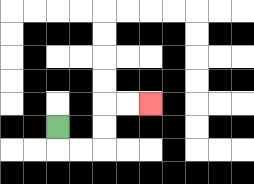{'start': '[2, 5]', 'end': '[6, 4]', 'path_directions': 'D,R,R,U,U,R,R', 'path_coordinates': '[[2, 5], [2, 6], [3, 6], [4, 6], [4, 5], [4, 4], [5, 4], [6, 4]]'}